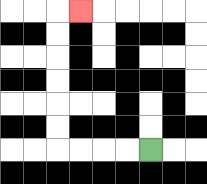{'start': '[6, 6]', 'end': '[3, 0]', 'path_directions': 'L,L,L,L,U,U,U,U,U,U,R', 'path_coordinates': '[[6, 6], [5, 6], [4, 6], [3, 6], [2, 6], [2, 5], [2, 4], [2, 3], [2, 2], [2, 1], [2, 0], [3, 0]]'}